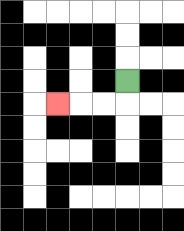{'start': '[5, 3]', 'end': '[2, 4]', 'path_directions': 'D,L,L,L', 'path_coordinates': '[[5, 3], [5, 4], [4, 4], [3, 4], [2, 4]]'}